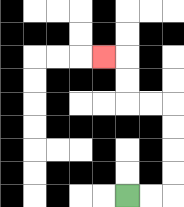{'start': '[5, 8]', 'end': '[4, 2]', 'path_directions': 'R,R,U,U,U,U,L,L,U,U,L', 'path_coordinates': '[[5, 8], [6, 8], [7, 8], [7, 7], [7, 6], [7, 5], [7, 4], [6, 4], [5, 4], [5, 3], [5, 2], [4, 2]]'}